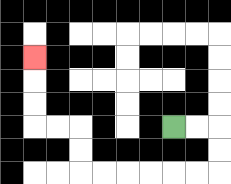{'start': '[7, 5]', 'end': '[1, 2]', 'path_directions': 'R,R,D,D,L,L,L,L,L,L,U,U,L,L,U,U,U', 'path_coordinates': '[[7, 5], [8, 5], [9, 5], [9, 6], [9, 7], [8, 7], [7, 7], [6, 7], [5, 7], [4, 7], [3, 7], [3, 6], [3, 5], [2, 5], [1, 5], [1, 4], [1, 3], [1, 2]]'}